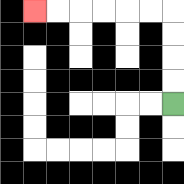{'start': '[7, 4]', 'end': '[1, 0]', 'path_directions': 'U,U,U,U,L,L,L,L,L,L', 'path_coordinates': '[[7, 4], [7, 3], [7, 2], [7, 1], [7, 0], [6, 0], [5, 0], [4, 0], [3, 0], [2, 0], [1, 0]]'}